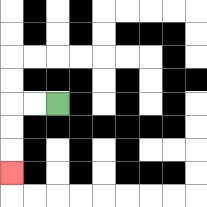{'start': '[2, 4]', 'end': '[0, 7]', 'path_directions': 'L,L,D,D,D', 'path_coordinates': '[[2, 4], [1, 4], [0, 4], [0, 5], [0, 6], [0, 7]]'}